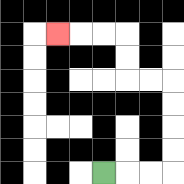{'start': '[4, 7]', 'end': '[2, 1]', 'path_directions': 'R,R,R,U,U,U,U,L,L,U,U,L,L,L', 'path_coordinates': '[[4, 7], [5, 7], [6, 7], [7, 7], [7, 6], [7, 5], [7, 4], [7, 3], [6, 3], [5, 3], [5, 2], [5, 1], [4, 1], [3, 1], [2, 1]]'}